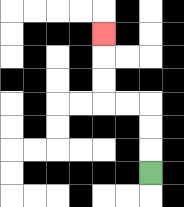{'start': '[6, 7]', 'end': '[4, 1]', 'path_directions': 'U,U,U,L,L,U,U,U', 'path_coordinates': '[[6, 7], [6, 6], [6, 5], [6, 4], [5, 4], [4, 4], [4, 3], [4, 2], [4, 1]]'}